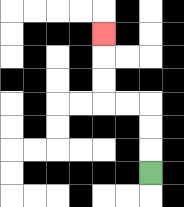{'start': '[6, 7]', 'end': '[4, 1]', 'path_directions': 'U,U,U,L,L,U,U,U', 'path_coordinates': '[[6, 7], [6, 6], [6, 5], [6, 4], [5, 4], [4, 4], [4, 3], [4, 2], [4, 1]]'}